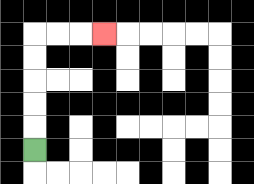{'start': '[1, 6]', 'end': '[4, 1]', 'path_directions': 'U,U,U,U,U,R,R,R', 'path_coordinates': '[[1, 6], [1, 5], [1, 4], [1, 3], [1, 2], [1, 1], [2, 1], [3, 1], [4, 1]]'}